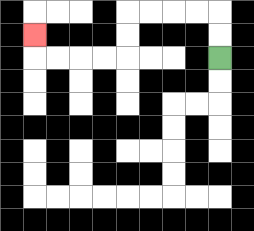{'start': '[9, 2]', 'end': '[1, 1]', 'path_directions': 'U,U,L,L,L,L,D,D,L,L,L,L,U', 'path_coordinates': '[[9, 2], [9, 1], [9, 0], [8, 0], [7, 0], [6, 0], [5, 0], [5, 1], [5, 2], [4, 2], [3, 2], [2, 2], [1, 2], [1, 1]]'}